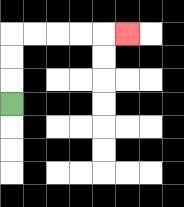{'start': '[0, 4]', 'end': '[5, 1]', 'path_directions': 'U,U,U,R,R,R,R,R', 'path_coordinates': '[[0, 4], [0, 3], [0, 2], [0, 1], [1, 1], [2, 1], [3, 1], [4, 1], [5, 1]]'}